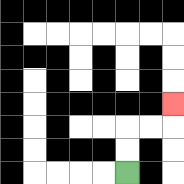{'start': '[5, 7]', 'end': '[7, 4]', 'path_directions': 'U,U,R,R,U', 'path_coordinates': '[[5, 7], [5, 6], [5, 5], [6, 5], [7, 5], [7, 4]]'}